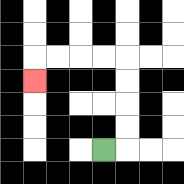{'start': '[4, 6]', 'end': '[1, 3]', 'path_directions': 'R,U,U,U,U,L,L,L,L,D', 'path_coordinates': '[[4, 6], [5, 6], [5, 5], [5, 4], [5, 3], [5, 2], [4, 2], [3, 2], [2, 2], [1, 2], [1, 3]]'}